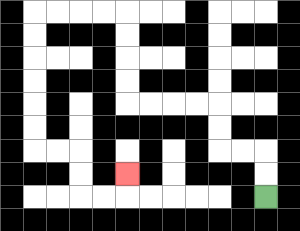{'start': '[11, 8]', 'end': '[5, 7]', 'path_directions': 'U,U,L,L,U,U,L,L,L,L,U,U,U,U,L,L,L,L,D,D,D,D,D,D,R,R,D,D,R,R,U', 'path_coordinates': '[[11, 8], [11, 7], [11, 6], [10, 6], [9, 6], [9, 5], [9, 4], [8, 4], [7, 4], [6, 4], [5, 4], [5, 3], [5, 2], [5, 1], [5, 0], [4, 0], [3, 0], [2, 0], [1, 0], [1, 1], [1, 2], [1, 3], [1, 4], [1, 5], [1, 6], [2, 6], [3, 6], [3, 7], [3, 8], [4, 8], [5, 8], [5, 7]]'}